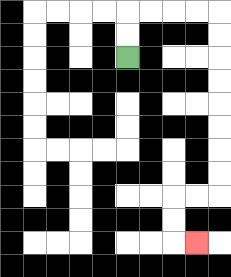{'start': '[5, 2]', 'end': '[8, 10]', 'path_directions': 'U,U,R,R,R,R,D,D,D,D,D,D,D,D,L,L,D,D,R', 'path_coordinates': '[[5, 2], [5, 1], [5, 0], [6, 0], [7, 0], [8, 0], [9, 0], [9, 1], [9, 2], [9, 3], [9, 4], [9, 5], [9, 6], [9, 7], [9, 8], [8, 8], [7, 8], [7, 9], [7, 10], [8, 10]]'}